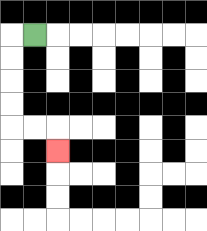{'start': '[1, 1]', 'end': '[2, 6]', 'path_directions': 'L,D,D,D,D,R,R,D', 'path_coordinates': '[[1, 1], [0, 1], [0, 2], [0, 3], [0, 4], [0, 5], [1, 5], [2, 5], [2, 6]]'}